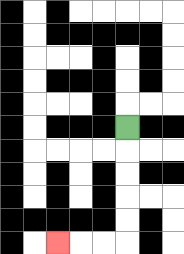{'start': '[5, 5]', 'end': '[2, 10]', 'path_directions': 'D,D,D,D,D,L,L,L', 'path_coordinates': '[[5, 5], [5, 6], [5, 7], [5, 8], [5, 9], [5, 10], [4, 10], [3, 10], [2, 10]]'}